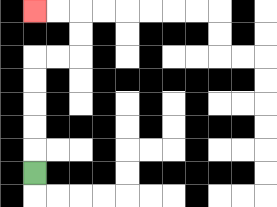{'start': '[1, 7]', 'end': '[1, 0]', 'path_directions': 'U,U,U,U,U,R,R,U,U,L,L', 'path_coordinates': '[[1, 7], [1, 6], [1, 5], [1, 4], [1, 3], [1, 2], [2, 2], [3, 2], [3, 1], [3, 0], [2, 0], [1, 0]]'}